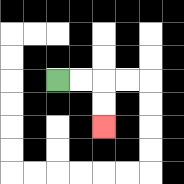{'start': '[2, 3]', 'end': '[4, 5]', 'path_directions': 'R,R,D,D', 'path_coordinates': '[[2, 3], [3, 3], [4, 3], [4, 4], [4, 5]]'}